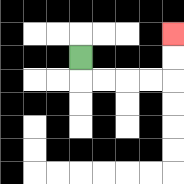{'start': '[3, 2]', 'end': '[7, 1]', 'path_directions': 'D,R,R,R,R,U,U', 'path_coordinates': '[[3, 2], [3, 3], [4, 3], [5, 3], [6, 3], [7, 3], [7, 2], [7, 1]]'}